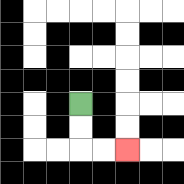{'start': '[3, 4]', 'end': '[5, 6]', 'path_directions': 'D,D,R,R', 'path_coordinates': '[[3, 4], [3, 5], [3, 6], [4, 6], [5, 6]]'}